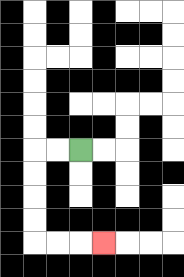{'start': '[3, 6]', 'end': '[4, 10]', 'path_directions': 'L,L,D,D,D,D,R,R,R', 'path_coordinates': '[[3, 6], [2, 6], [1, 6], [1, 7], [1, 8], [1, 9], [1, 10], [2, 10], [3, 10], [4, 10]]'}